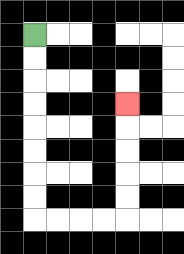{'start': '[1, 1]', 'end': '[5, 4]', 'path_directions': 'D,D,D,D,D,D,D,D,R,R,R,R,U,U,U,U,U', 'path_coordinates': '[[1, 1], [1, 2], [1, 3], [1, 4], [1, 5], [1, 6], [1, 7], [1, 8], [1, 9], [2, 9], [3, 9], [4, 9], [5, 9], [5, 8], [5, 7], [5, 6], [5, 5], [5, 4]]'}